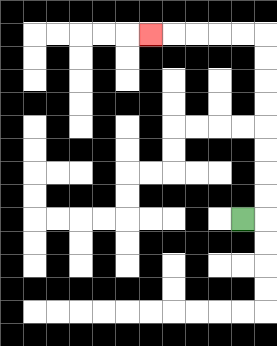{'start': '[10, 9]', 'end': '[6, 1]', 'path_directions': 'R,U,U,U,U,U,U,U,U,L,L,L,L,L', 'path_coordinates': '[[10, 9], [11, 9], [11, 8], [11, 7], [11, 6], [11, 5], [11, 4], [11, 3], [11, 2], [11, 1], [10, 1], [9, 1], [8, 1], [7, 1], [6, 1]]'}